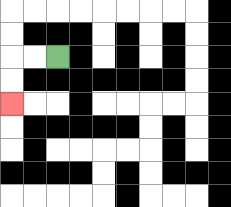{'start': '[2, 2]', 'end': '[0, 4]', 'path_directions': 'L,L,D,D', 'path_coordinates': '[[2, 2], [1, 2], [0, 2], [0, 3], [0, 4]]'}